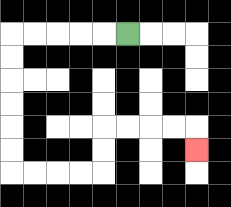{'start': '[5, 1]', 'end': '[8, 6]', 'path_directions': 'L,L,L,L,L,D,D,D,D,D,D,R,R,R,R,U,U,R,R,R,R,D', 'path_coordinates': '[[5, 1], [4, 1], [3, 1], [2, 1], [1, 1], [0, 1], [0, 2], [0, 3], [0, 4], [0, 5], [0, 6], [0, 7], [1, 7], [2, 7], [3, 7], [4, 7], [4, 6], [4, 5], [5, 5], [6, 5], [7, 5], [8, 5], [8, 6]]'}